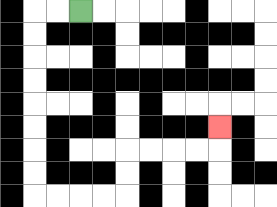{'start': '[3, 0]', 'end': '[9, 5]', 'path_directions': 'L,L,D,D,D,D,D,D,D,D,R,R,R,R,U,U,R,R,R,R,U', 'path_coordinates': '[[3, 0], [2, 0], [1, 0], [1, 1], [1, 2], [1, 3], [1, 4], [1, 5], [1, 6], [1, 7], [1, 8], [2, 8], [3, 8], [4, 8], [5, 8], [5, 7], [5, 6], [6, 6], [7, 6], [8, 6], [9, 6], [9, 5]]'}